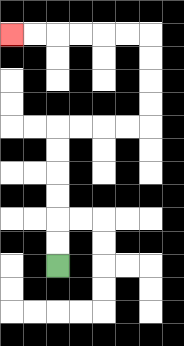{'start': '[2, 11]', 'end': '[0, 1]', 'path_directions': 'U,U,U,U,U,U,R,R,R,R,U,U,U,U,L,L,L,L,L,L', 'path_coordinates': '[[2, 11], [2, 10], [2, 9], [2, 8], [2, 7], [2, 6], [2, 5], [3, 5], [4, 5], [5, 5], [6, 5], [6, 4], [6, 3], [6, 2], [6, 1], [5, 1], [4, 1], [3, 1], [2, 1], [1, 1], [0, 1]]'}